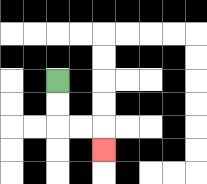{'start': '[2, 3]', 'end': '[4, 6]', 'path_directions': 'D,D,R,R,D', 'path_coordinates': '[[2, 3], [2, 4], [2, 5], [3, 5], [4, 5], [4, 6]]'}